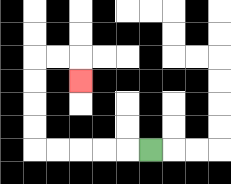{'start': '[6, 6]', 'end': '[3, 3]', 'path_directions': 'L,L,L,L,L,U,U,U,U,R,R,D', 'path_coordinates': '[[6, 6], [5, 6], [4, 6], [3, 6], [2, 6], [1, 6], [1, 5], [1, 4], [1, 3], [1, 2], [2, 2], [3, 2], [3, 3]]'}